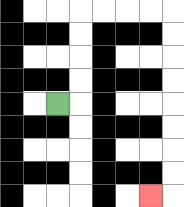{'start': '[2, 4]', 'end': '[6, 8]', 'path_directions': 'R,U,U,U,U,R,R,R,R,D,D,D,D,D,D,D,D,L', 'path_coordinates': '[[2, 4], [3, 4], [3, 3], [3, 2], [3, 1], [3, 0], [4, 0], [5, 0], [6, 0], [7, 0], [7, 1], [7, 2], [7, 3], [7, 4], [7, 5], [7, 6], [7, 7], [7, 8], [6, 8]]'}